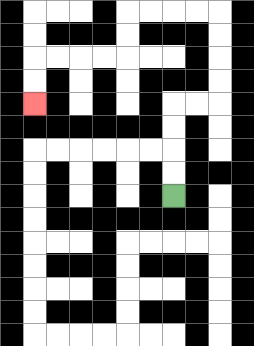{'start': '[7, 8]', 'end': '[1, 4]', 'path_directions': 'U,U,U,U,R,R,U,U,U,U,L,L,L,L,D,D,L,L,L,L,D,D', 'path_coordinates': '[[7, 8], [7, 7], [7, 6], [7, 5], [7, 4], [8, 4], [9, 4], [9, 3], [9, 2], [9, 1], [9, 0], [8, 0], [7, 0], [6, 0], [5, 0], [5, 1], [5, 2], [4, 2], [3, 2], [2, 2], [1, 2], [1, 3], [1, 4]]'}